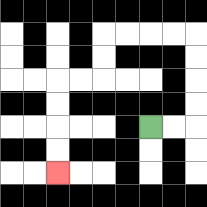{'start': '[6, 5]', 'end': '[2, 7]', 'path_directions': 'R,R,U,U,U,U,L,L,L,L,D,D,L,L,D,D,D,D', 'path_coordinates': '[[6, 5], [7, 5], [8, 5], [8, 4], [8, 3], [8, 2], [8, 1], [7, 1], [6, 1], [5, 1], [4, 1], [4, 2], [4, 3], [3, 3], [2, 3], [2, 4], [2, 5], [2, 6], [2, 7]]'}